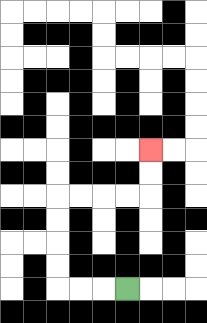{'start': '[5, 12]', 'end': '[6, 6]', 'path_directions': 'L,L,L,U,U,U,U,R,R,R,R,U,U', 'path_coordinates': '[[5, 12], [4, 12], [3, 12], [2, 12], [2, 11], [2, 10], [2, 9], [2, 8], [3, 8], [4, 8], [5, 8], [6, 8], [6, 7], [6, 6]]'}